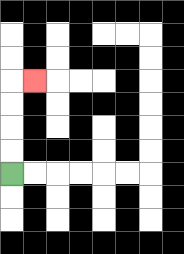{'start': '[0, 7]', 'end': '[1, 3]', 'path_directions': 'U,U,U,U,R', 'path_coordinates': '[[0, 7], [0, 6], [0, 5], [0, 4], [0, 3], [1, 3]]'}